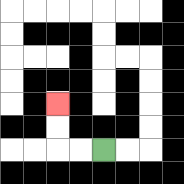{'start': '[4, 6]', 'end': '[2, 4]', 'path_directions': 'L,L,U,U', 'path_coordinates': '[[4, 6], [3, 6], [2, 6], [2, 5], [2, 4]]'}